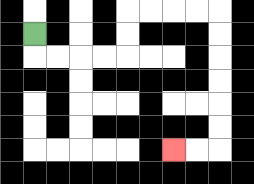{'start': '[1, 1]', 'end': '[7, 6]', 'path_directions': 'D,R,R,R,R,U,U,R,R,R,R,D,D,D,D,D,D,L,L', 'path_coordinates': '[[1, 1], [1, 2], [2, 2], [3, 2], [4, 2], [5, 2], [5, 1], [5, 0], [6, 0], [7, 0], [8, 0], [9, 0], [9, 1], [9, 2], [9, 3], [9, 4], [9, 5], [9, 6], [8, 6], [7, 6]]'}